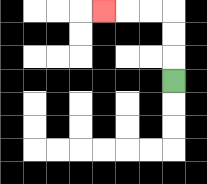{'start': '[7, 3]', 'end': '[4, 0]', 'path_directions': 'U,U,U,L,L,L', 'path_coordinates': '[[7, 3], [7, 2], [7, 1], [7, 0], [6, 0], [5, 0], [4, 0]]'}